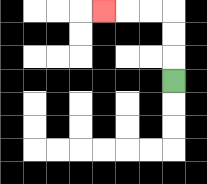{'start': '[7, 3]', 'end': '[4, 0]', 'path_directions': 'U,U,U,L,L,L', 'path_coordinates': '[[7, 3], [7, 2], [7, 1], [7, 0], [6, 0], [5, 0], [4, 0]]'}